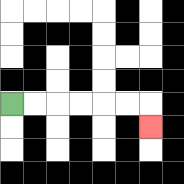{'start': '[0, 4]', 'end': '[6, 5]', 'path_directions': 'R,R,R,R,R,R,D', 'path_coordinates': '[[0, 4], [1, 4], [2, 4], [3, 4], [4, 4], [5, 4], [6, 4], [6, 5]]'}